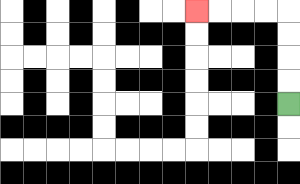{'start': '[12, 4]', 'end': '[8, 0]', 'path_directions': 'U,U,U,U,L,L,L,L', 'path_coordinates': '[[12, 4], [12, 3], [12, 2], [12, 1], [12, 0], [11, 0], [10, 0], [9, 0], [8, 0]]'}